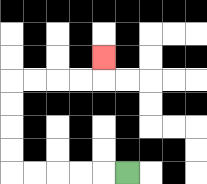{'start': '[5, 7]', 'end': '[4, 2]', 'path_directions': 'L,L,L,L,L,U,U,U,U,R,R,R,R,U', 'path_coordinates': '[[5, 7], [4, 7], [3, 7], [2, 7], [1, 7], [0, 7], [0, 6], [0, 5], [0, 4], [0, 3], [1, 3], [2, 3], [3, 3], [4, 3], [4, 2]]'}